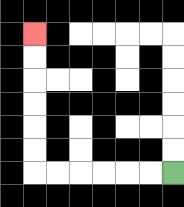{'start': '[7, 7]', 'end': '[1, 1]', 'path_directions': 'L,L,L,L,L,L,U,U,U,U,U,U', 'path_coordinates': '[[7, 7], [6, 7], [5, 7], [4, 7], [3, 7], [2, 7], [1, 7], [1, 6], [1, 5], [1, 4], [1, 3], [1, 2], [1, 1]]'}